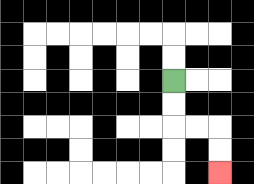{'start': '[7, 3]', 'end': '[9, 7]', 'path_directions': 'D,D,R,R,D,D', 'path_coordinates': '[[7, 3], [7, 4], [7, 5], [8, 5], [9, 5], [9, 6], [9, 7]]'}